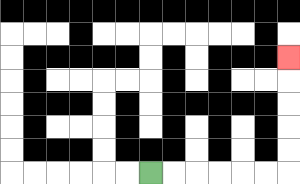{'start': '[6, 7]', 'end': '[12, 2]', 'path_directions': 'R,R,R,R,R,R,U,U,U,U,U', 'path_coordinates': '[[6, 7], [7, 7], [8, 7], [9, 7], [10, 7], [11, 7], [12, 7], [12, 6], [12, 5], [12, 4], [12, 3], [12, 2]]'}